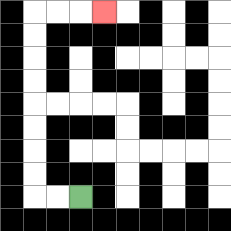{'start': '[3, 8]', 'end': '[4, 0]', 'path_directions': 'L,L,U,U,U,U,U,U,U,U,R,R,R', 'path_coordinates': '[[3, 8], [2, 8], [1, 8], [1, 7], [1, 6], [1, 5], [1, 4], [1, 3], [1, 2], [1, 1], [1, 0], [2, 0], [3, 0], [4, 0]]'}